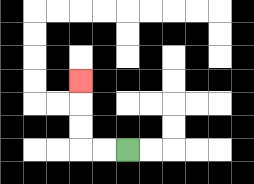{'start': '[5, 6]', 'end': '[3, 3]', 'path_directions': 'L,L,U,U,U', 'path_coordinates': '[[5, 6], [4, 6], [3, 6], [3, 5], [3, 4], [3, 3]]'}